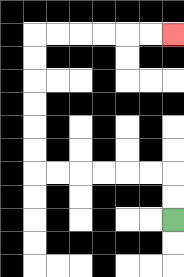{'start': '[7, 9]', 'end': '[7, 1]', 'path_directions': 'U,U,L,L,L,L,L,L,U,U,U,U,U,U,R,R,R,R,R,R', 'path_coordinates': '[[7, 9], [7, 8], [7, 7], [6, 7], [5, 7], [4, 7], [3, 7], [2, 7], [1, 7], [1, 6], [1, 5], [1, 4], [1, 3], [1, 2], [1, 1], [2, 1], [3, 1], [4, 1], [5, 1], [6, 1], [7, 1]]'}